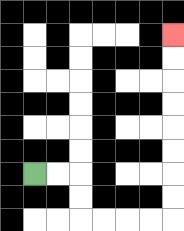{'start': '[1, 7]', 'end': '[7, 1]', 'path_directions': 'R,R,D,D,R,R,R,R,U,U,U,U,U,U,U,U', 'path_coordinates': '[[1, 7], [2, 7], [3, 7], [3, 8], [3, 9], [4, 9], [5, 9], [6, 9], [7, 9], [7, 8], [7, 7], [7, 6], [7, 5], [7, 4], [7, 3], [7, 2], [7, 1]]'}